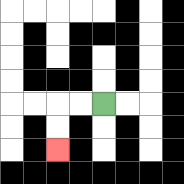{'start': '[4, 4]', 'end': '[2, 6]', 'path_directions': 'L,L,D,D', 'path_coordinates': '[[4, 4], [3, 4], [2, 4], [2, 5], [2, 6]]'}